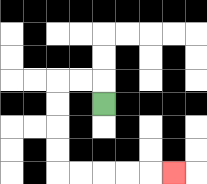{'start': '[4, 4]', 'end': '[7, 7]', 'path_directions': 'U,L,L,D,D,D,D,R,R,R,R,R', 'path_coordinates': '[[4, 4], [4, 3], [3, 3], [2, 3], [2, 4], [2, 5], [2, 6], [2, 7], [3, 7], [4, 7], [5, 7], [6, 7], [7, 7]]'}